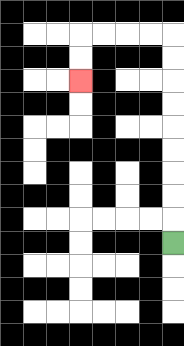{'start': '[7, 10]', 'end': '[3, 3]', 'path_directions': 'U,U,U,U,U,U,U,U,U,L,L,L,L,D,D', 'path_coordinates': '[[7, 10], [7, 9], [7, 8], [7, 7], [7, 6], [7, 5], [7, 4], [7, 3], [7, 2], [7, 1], [6, 1], [5, 1], [4, 1], [3, 1], [3, 2], [3, 3]]'}